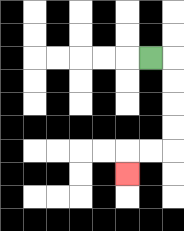{'start': '[6, 2]', 'end': '[5, 7]', 'path_directions': 'R,D,D,D,D,L,L,D', 'path_coordinates': '[[6, 2], [7, 2], [7, 3], [7, 4], [7, 5], [7, 6], [6, 6], [5, 6], [5, 7]]'}